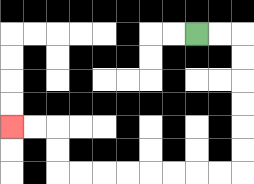{'start': '[8, 1]', 'end': '[0, 5]', 'path_directions': 'R,R,D,D,D,D,D,D,L,L,L,L,L,L,L,L,U,U,L,L', 'path_coordinates': '[[8, 1], [9, 1], [10, 1], [10, 2], [10, 3], [10, 4], [10, 5], [10, 6], [10, 7], [9, 7], [8, 7], [7, 7], [6, 7], [5, 7], [4, 7], [3, 7], [2, 7], [2, 6], [2, 5], [1, 5], [0, 5]]'}